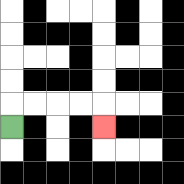{'start': '[0, 5]', 'end': '[4, 5]', 'path_directions': 'U,R,R,R,R,D', 'path_coordinates': '[[0, 5], [0, 4], [1, 4], [2, 4], [3, 4], [4, 4], [4, 5]]'}